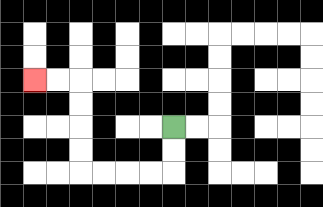{'start': '[7, 5]', 'end': '[1, 3]', 'path_directions': 'D,D,L,L,L,L,U,U,U,U,L,L', 'path_coordinates': '[[7, 5], [7, 6], [7, 7], [6, 7], [5, 7], [4, 7], [3, 7], [3, 6], [3, 5], [3, 4], [3, 3], [2, 3], [1, 3]]'}